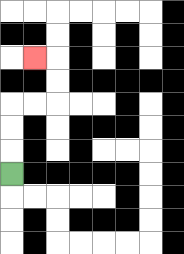{'start': '[0, 7]', 'end': '[1, 2]', 'path_directions': 'U,U,U,R,R,U,U,L', 'path_coordinates': '[[0, 7], [0, 6], [0, 5], [0, 4], [1, 4], [2, 4], [2, 3], [2, 2], [1, 2]]'}